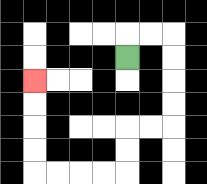{'start': '[5, 2]', 'end': '[1, 3]', 'path_directions': 'U,R,R,D,D,D,D,L,L,D,D,L,L,L,L,U,U,U,U', 'path_coordinates': '[[5, 2], [5, 1], [6, 1], [7, 1], [7, 2], [7, 3], [7, 4], [7, 5], [6, 5], [5, 5], [5, 6], [5, 7], [4, 7], [3, 7], [2, 7], [1, 7], [1, 6], [1, 5], [1, 4], [1, 3]]'}